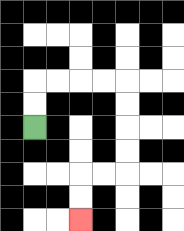{'start': '[1, 5]', 'end': '[3, 9]', 'path_directions': 'U,U,R,R,R,R,D,D,D,D,L,L,D,D', 'path_coordinates': '[[1, 5], [1, 4], [1, 3], [2, 3], [3, 3], [4, 3], [5, 3], [5, 4], [5, 5], [5, 6], [5, 7], [4, 7], [3, 7], [3, 8], [3, 9]]'}